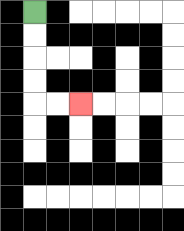{'start': '[1, 0]', 'end': '[3, 4]', 'path_directions': 'D,D,D,D,R,R', 'path_coordinates': '[[1, 0], [1, 1], [1, 2], [1, 3], [1, 4], [2, 4], [3, 4]]'}